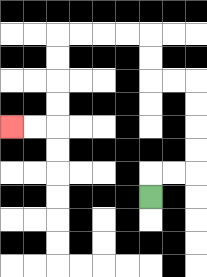{'start': '[6, 8]', 'end': '[0, 5]', 'path_directions': 'U,R,R,U,U,U,U,L,L,U,U,L,L,L,L,D,D,D,D,L,L', 'path_coordinates': '[[6, 8], [6, 7], [7, 7], [8, 7], [8, 6], [8, 5], [8, 4], [8, 3], [7, 3], [6, 3], [6, 2], [6, 1], [5, 1], [4, 1], [3, 1], [2, 1], [2, 2], [2, 3], [2, 4], [2, 5], [1, 5], [0, 5]]'}